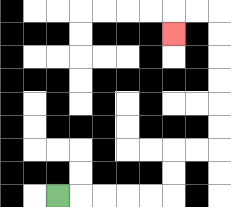{'start': '[2, 8]', 'end': '[7, 1]', 'path_directions': 'R,R,R,R,R,U,U,R,R,U,U,U,U,U,U,L,L,D', 'path_coordinates': '[[2, 8], [3, 8], [4, 8], [5, 8], [6, 8], [7, 8], [7, 7], [7, 6], [8, 6], [9, 6], [9, 5], [9, 4], [9, 3], [9, 2], [9, 1], [9, 0], [8, 0], [7, 0], [7, 1]]'}